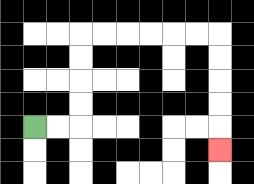{'start': '[1, 5]', 'end': '[9, 6]', 'path_directions': 'R,R,U,U,U,U,R,R,R,R,R,R,D,D,D,D,D', 'path_coordinates': '[[1, 5], [2, 5], [3, 5], [3, 4], [3, 3], [3, 2], [3, 1], [4, 1], [5, 1], [6, 1], [7, 1], [8, 1], [9, 1], [9, 2], [9, 3], [9, 4], [9, 5], [9, 6]]'}